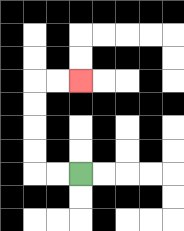{'start': '[3, 7]', 'end': '[3, 3]', 'path_directions': 'L,L,U,U,U,U,R,R', 'path_coordinates': '[[3, 7], [2, 7], [1, 7], [1, 6], [1, 5], [1, 4], [1, 3], [2, 3], [3, 3]]'}